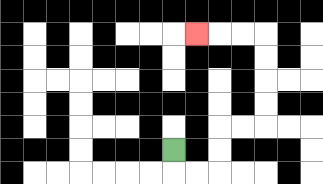{'start': '[7, 6]', 'end': '[8, 1]', 'path_directions': 'D,R,R,U,U,R,R,U,U,U,U,L,L,L', 'path_coordinates': '[[7, 6], [7, 7], [8, 7], [9, 7], [9, 6], [9, 5], [10, 5], [11, 5], [11, 4], [11, 3], [11, 2], [11, 1], [10, 1], [9, 1], [8, 1]]'}